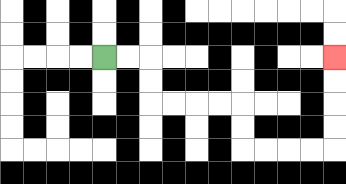{'start': '[4, 2]', 'end': '[14, 2]', 'path_directions': 'R,R,D,D,R,R,R,R,D,D,R,R,R,R,U,U,U,U', 'path_coordinates': '[[4, 2], [5, 2], [6, 2], [6, 3], [6, 4], [7, 4], [8, 4], [9, 4], [10, 4], [10, 5], [10, 6], [11, 6], [12, 6], [13, 6], [14, 6], [14, 5], [14, 4], [14, 3], [14, 2]]'}